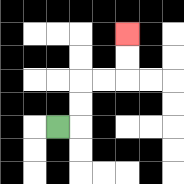{'start': '[2, 5]', 'end': '[5, 1]', 'path_directions': 'R,U,U,R,R,U,U', 'path_coordinates': '[[2, 5], [3, 5], [3, 4], [3, 3], [4, 3], [5, 3], [5, 2], [5, 1]]'}